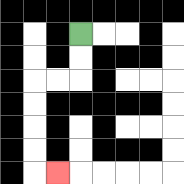{'start': '[3, 1]', 'end': '[2, 7]', 'path_directions': 'D,D,L,L,D,D,D,D,R', 'path_coordinates': '[[3, 1], [3, 2], [3, 3], [2, 3], [1, 3], [1, 4], [1, 5], [1, 6], [1, 7], [2, 7]]'}